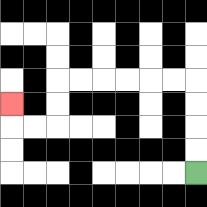{'start': '[8, 7]', 'end': '[0, 4]', 'path_directions': 'U,U,U,U,L,L,L,L,L,L,D,D,L,L,U', 'path_coordinates': '[[8, 7], [8, 6], [8, 5], [8, 4], [8, 3], [7, 3], [6, 3], [5, 3], [4, 3], [3, 3], [2, 3], [2, 4], [2, 5], [1, 5], [0, 5], [0, 4]]'}